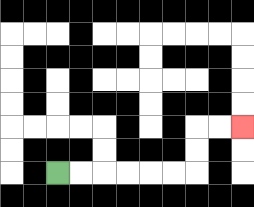{'start': '[2, 7]', 'end': '[10, 5]', 'path_directions': 'R,R,R,R,R,R,U,U,R,R', 'path_coordinates': '[[2, 7], [3, 7], [4, 7], [5, 7], [6, 7], [7, 7], [8, 7], [8, 6], [8, 5], [9, 5], [10, 5]]'}